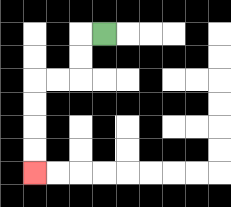{'start': '[4, 1]', 'end': '[1, 7]', 'path_directions': 'L,D,D,L,L,D,D,D,D', 'path_coordinates': '[[4, 1], [3, 1], [3, 2], [3, 3], [2, 3], [1, 3], [1, 4], [1, 5], [1, 6], [1, 7]]'}